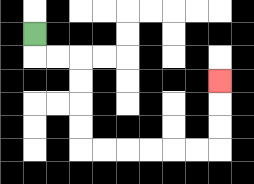{'start': '[1, 1]', 'end': '[9, 3]', 'path_directions': 'D,R,R,D,D,D,D,R,R,R,R,R,R,U,U,U', 'path_coordinates': '[[1, 1], [1, 2], [2, 2], [3, 2], [3, 3], [3, 4], [3, 5], [3, 6], [4, 6], [5, 6], [6, 6], [7, 6], [8, 6], [9, 6], [9, 5], [9, 4], [9, 3]]'}